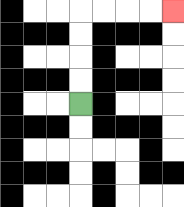{'start': '[3, 4]', 'end': '[7, 0]', 'path_directions': 'U,U,U,U,R,R,R,R', 'path_coordinates': '[[3, 4], [3, 3], [3, 2], [3, 1], [3, 0], [4, 0], [5, 0], [6, 0], [7, 0]]'}